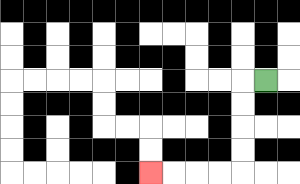{'start': '[11, 3]', 'end': '[6, 7]', 'path_directions': 'L,D,D,D,D,L,L,L,L', 'path_coordinates': '[[11, 3], [10, 3], [10, 4], [10, 5], [10, 6], [10, 7], [9, 7], [8, 7], [7, 7], [6, 7]]'}